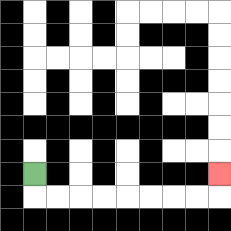{'start': '[1, 7]', 'end': '[9, 7]', 'path_directions': 'D,R,R,R,R,R,R,R,R,U', 'path_coordinates': '[[1, 7], [1, 8], [2, 8], [3, 8], [4, 8], [5, 8], [6, 8], [7, 8], [8, 8], [9, 8], [9, 7]]'}